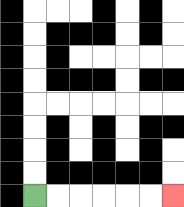{'start': '[1, 8]', 'end': '[7, 8]', 'path_directions': 'R,R,R,R,R,R', 'path_coordinates': '[[1, 8], [2, 8], [3, 8], [4, 8], [5, 8], [6, 8], [7, 8]]'}